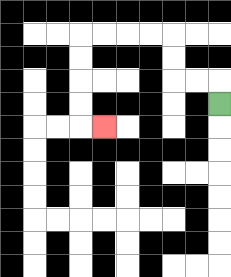{'start': '[9, 4]', 'end': '[4, 5]', 'path_directions': 'U,L,L,U,U,L,L,L,L,D,D,D,D,R', 'path_coordinates': '[[9, 4], [9, 3], [8, 3], [7, 3], [7, 2], [7, 1], [6, 1], [5, 1], [4, 1], [3, 1], [3, 2], [3, 3], [3, 4], [3, 5], [4, 5]]'}